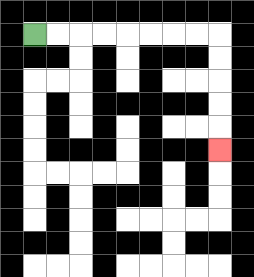{'start': '[1, 1]', 'end': '[9, 6]', 'path_directions': 'R,R,R,R,R,R,R,R,D,D,D,D,D', 'path_coordinates': '[[1, 1], [2, 1], [3, 1], [4, 1], [5, 1], [6, 1], [7, 1], [8, 1], [9, 1], [9, 2], [9, 3], [9, 4], [9, 5], [9, 6]]'}